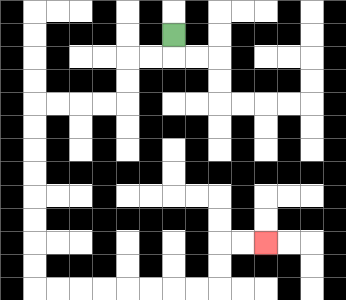{'start': '[7, 1]', 'end': '[11, 10]', 'path_directions': 'D,L,L,D,D,L,L,L,L,D,D,D,D,D,D,D,D,R,R,R,R,R,R,R,R,U,U,R,R', 'path_coordinates': '[[7, 1], [7, 2], [6, 2], [5, 2], [5, 3], [5, 4], [4, 4], [3, 4], [2, 4], [1, 4], [1, 5], [1, 6], [1, 7], [1, 8], [1, 9], [1, 10], [1, 11], [1, 12], [2, 12], [3, 12], [4, 12], [5, 12], [6, 12], [7, 12], [8, 12], [9, 12], [9, 11], [9, 10], [10, 10], [11, 10]]'}